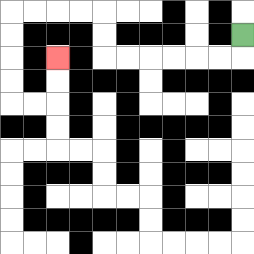{'start': '[10, 1]', 'end': '[2, 2]', 'path_directions': 'D,L,L,L,L,L,L,U,U,L,L,L,L,D,D,D,D,R,R,U,U', 'path_coordinates': '[[10, 1], [10, 2], [9, 2], [8, 2], [7, 2], [6, 2], [5, 2], [4, 2], [4, 1], [4, 0], [3, 0], [2, 0], [1, 0], [0, 0], [0, 1], [0, 2], [0, 3], [0, 4], [1, 4], [2, 4], [2, 3], [2, 2]]'}